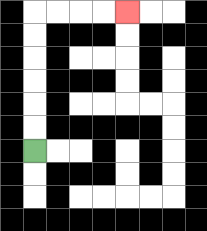{'start': '[1, 6]', 'end': '[5, 0]', 'path_directions': 'U,U,U,U,U,U,R,R,R,R', 'path_coordinates': '[[1, 6], [1, 5], [1, 4], [1, 3], [1, 2], [1, 1], [1, 0], [2, 0], [3, 0], [4, 0], [5, 0]]'}